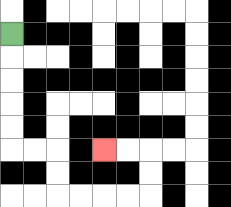{'start': '[0, 1]', 'end': '[4, 6]', 'path_directions': 'D,D,D,D,D,R,R,D,D,R,R,R,R,U,U,L,L', 'path_coordinates': '[[0, 1], [0, 2], [0, 3], [0, 4], [0, 5], [0, 6], [1, 6], [2, 6], [2, 7], [2, 8], [3, 8], [4, 8], [5, 8], [6, 8], [6, 7], [6, 6], [5, 6], [4, 6]]'}